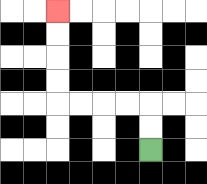{'start': '[6, 6]', 'end': '[2, 0]', 'path_directions': 'U,U,L,L,L,L,U,U,U,U', 'path_coordinates': '[[6, 6], [6, 5], [6, 4], [5, 4], [4, 4], [3, 4], [2, 4], [2, 3], [2, 2], [2, 1], [2, 0]]'}